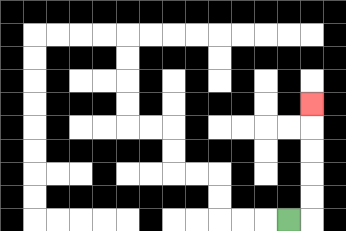{'start': '[12, 9]', 'end': '[13, 4]', 'path_directions': 'R,U,U,U,U,U', 'path_coordinates': '[[12, 9], [13, 9], [13, 8], [13, 7], [13, 6], [13, 5], [13, 4]]'}